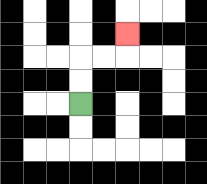{'start': '[3, 4]', 'end': '[5, 1]', 'path_directions': 'U,U,R,R,U', 'path_coordinates': '[[3, 4], [3, 3], [3, 2], [4, 2], [5, 2], [5, 1]]'}